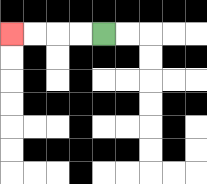{'start': '[4, 1]', 'end': '[0, 1]', 'path_directions': 'L,L,L,L', 'path_coordinates': '[[4, 1], [3, 1], [2, 1], [1, 1], [0, 1]]'}